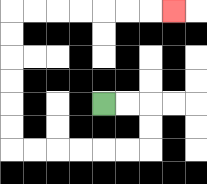{'start': '[4, 4]', 'end': '[7, 0]', 'path_directions': 'R,R,D,D,L,L,L,L,L,L,U,U,U,U,U,U,R,R,R,R,R,R,R', 'path_coordinates': '[[4, 4], [5, 4], [6, 4], [6, 5], [6, 6], [5, 6], [4, 6], [3, 6], [2, 6], [1, 6], [0, 6], [0, 5], [0, 4], [0, 3], [0, 2], [0, 1], [0, 0], [1, 0], [2, 0], [3, 0], [4, 0], [5, 0], [6, 0], [7, 0]]'}